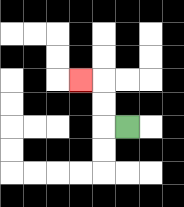{'start': '[5, 5]', 'end': '[3, 3]', 'path_directions': 'L,U,U,L', 'path_coordinates': '[[5, 5], [4, 5], [4, 4], [4, 3], [3, 3]]'}